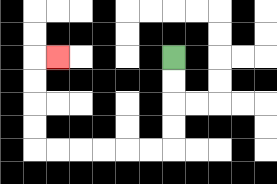{'start': '[7, 2]', 'end': '[2, 2]', 'path_directions': 'D,D,D,D,L,L,L,L,L,L,U,U,U,U,R', 'path_coordinates': '[[7, 2], [7, 3], [7, 4], [7, 5], [7, 6], [6, 6], [5, 6], [4, 6], [3, 6], [2, 6], [1, 6], [1, 5], [1, 4], [1, 3], [1, 2], [2, 2]]'}